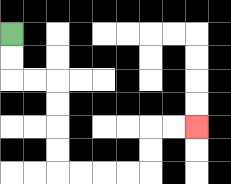{'start': '[0, 1]', 'end': '[8, 5]', 'path_directions': 'D,D,R,R,D,D,D,D,R,R,R,R,U,U,R,R', 'path_coordinates': '[[0, 1], [0, 2], [0, 3], [1, 3], [2, 3], [2, 4], [2, 5], [2, 6], [2, 7], [3, 7], [4, 7], [5, 7], [6, 7], [6, 6], [6, 5], [7, 5], [8, 5]]'}